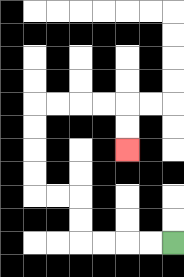{'start': '[7, 10]', 'end': '[5, 6]', 'path_directions': 'L,L,L,L,U,U,L,L,U,U,U,U,R,R,R,R,D,D', 'path_coordinates': '[[7, 10], [6, 10], [5, 10], [4, 10], [3, 10], [3, 9], [3, 8], [2, 8], [1, 8], [1, 7], [1, 6], [1, 5], [1, 4], [2, 4], [3, 4], [4, 4], [5, 4], [5, 5], [5, 6]]'}